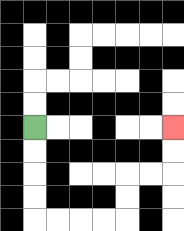{'start': '[1, 5]', 'end': '[7, 5]', 'path_directions': 'D,D,D,D,R,R,R,R,U,U,R,R,U,U', 'path_coordinates': '[[1, 5], [1, 6], [1, 7], [1, 8], [1, 9], [2, 9], [3, 9], [4, 9], [5, 9], [5, 8], [5, 7], [6, 7], [7, 7], [7, 6], [7, 5]]'}